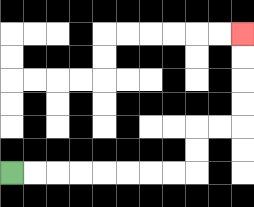{'start': '[0, 7]', 'end': '[10, 1]', 'path_directions': 'R,R,R,R,R,R,R,R,U,U,R,R,U,U,U,U', 'path_coordinates': '[[0, 7], [1, 7], [2, 7], [3, 7], [4, 7], [5, 7], [6, 7], [7, 7], [8, 7], [8, 6], [8, 5], [9, 5], [10, 5], [10, 4], [10, 3], [10, 2], [10, 1]]'}